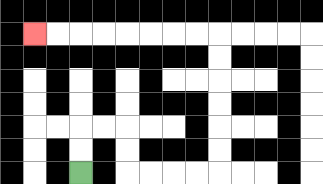{'start': '[3, 7]', 'end': '[1, 1]', 'path_directions': 'U,U,R,R,D,D,R,R,R,R,U,U,U,U,U,U,L,L,L,L,L,L,L,L', 'path_coordinates': '[[3, 7], [3, 6], [3, 5], [4, 5], [5, 5], [5, 6], [5, 7], [6, 7], [7, 7], [8, 7], [9, 7], [9, 6], [9, 5], [9, 4], [9, 3], [9, 2], [9, 1], [8, 1], [7, 1], [6, 1], [5, 1], [4, 1], [3, 1], [2, 1], [1, 1]]'}